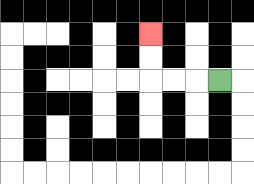{'start': '[9, 3]', 'end': '[6, 1]', 'path_directions': 'L,L,L,U,U', 'path_coordinates': '[[9, 3], [8, 3], [7, 3], [6, 3], [6, 2], [6, 1]]'}